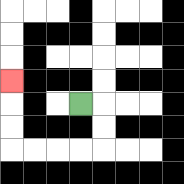{'start': '[3, 4]', 'end': '[0, 3]', 'path_directions': 'R,D,D,L,L,L,L,U,U,U', 'path_coordinates': '[[3, 4], [4, 4], [4, 5], [4, 6], [3, 6], [2, 6], [1, 6], [0, 6], [0, 5], [0, 4], [0, 3]]'}